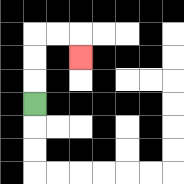{'start': '[1, 4]', 'end': '[3, 2]', 'path_directions': 'U,U,U,R,R,D', 'path_coordinates': '[[1, 4], [1, 3], [1, 2], [1, 1], [2, 1], [3, 1], [3, 2]]'}